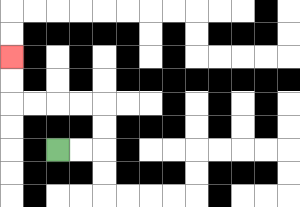{'start': '[2, 6]', 'end': '[0, 2]', 'path_directions': 'R,R,U,U,L,L,L,L,U,U', 'path_coordinates': '[[2, 6], [3, 6], [4, 6], [4, 5], [4, 4], [3, 4], [2, 4], [1, 4], [0, 4], [0, 3], [0, 2]]'}